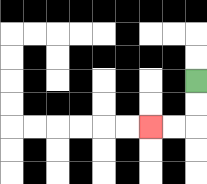{'start': '[8, 3]', 'end': '[6, 5]', 'path_directions': 'D,D,L,L', 'path_coordinates': '[[8, 3], [8, 4], [8, 5], [7, 5], [6, 5]]'}